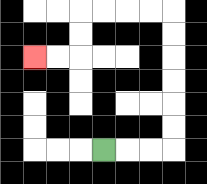{'start': '[4, 6]', 'end': '[1, 2]', 'path_directions': 'R,R,R,U,U,U,U,U,U,L,L,L,L,D,D,L,L', 'path_coordinates': '[[4, 6], [5, 6], [6, 6], [7, 6], [7, 5], [7, 4], [7, 3], [7, 2], [7, 1], [7, 0], [6, 0], [5, 0], [4, 0], [3, 0], [3, 1], [3, 2], [2, 2], [1, 2]]'}